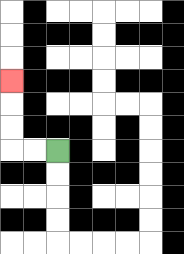{'start': '[2, 6]', 'end': '[0, 3]', 'path_directions': 'L,L,U,U,U', 'path_coordinates': '[[2, 6], [1, 6], [0, 6], [0, 5], [0, 4], [0, 3]]'}